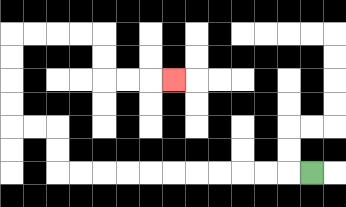{'start': '[13, 7]', 'end': '[7, 3]', 'path_directions': 'L,L,L,L,L,L,L,L,L,L,L,U,U,L,L,U,U,U,U,R,R,R,R,D,D,R,R,R', 'path_coordinates': '[[13, 7], [12, 7], [11, 7], [10, 7], [9, 7], [8, 7], [7, 7], [6, 7], [5, 7], [4, 7], [3, 7], [2, 7], [2, 6], [2, 5], [1, 5], [0, 5], [0, 4], [0, 3], [0, 2], [0, 1], [1, 1], [2, 1], [3, 1], [4, 1], [4, 2], [4, 3], [5, 3], [6, 3], [7, 3]]'}